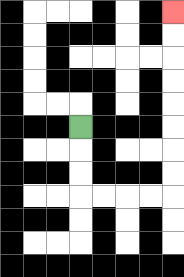{'start': '[3, 5]', 'end': '[7, 0]', 'path_directions': 'D,D,D,R,R,R,R,U,U,U,U,U,U,U,U', 'path_coordinates': '[[3, 5], [3, 6], [3, 7], [3, 8], [4, 8], [5, 8], [6, 8], [7, 8], [7, 7], [7, 6], [7, 5], [7, 4], [7, 3], [7, 2], [7, 1], [7, 0]]'}